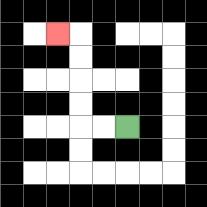{'start': '[5, 5]', 'end': '[2, 1]', 'path_directions': 'L,L,U,U,U,U,L', 'path_coordinates': '[[5, 5], [4, 5], [3, 5], [3, 4], [3, 3], [3, 2], [3, 1], [2, 1]]'}